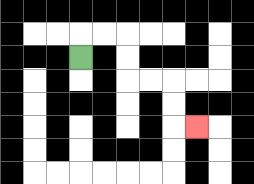{'start': '[3, 2]', 'end': '[8, 5]', 'path_directions': 'U,R,R,D,D,R,R,D,D,R', 'path_coordinates': '[[3, 2], [3, 1], [4, 1], [5, 1], [5, 2], [5, 3], [6, 3], [7, 3], [7, 4], [7, 5], [8, 5]]'}